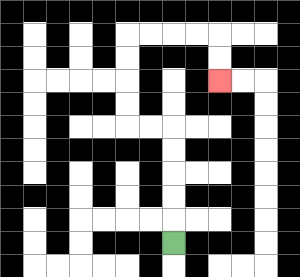{'start': '[7, 10]', 'end': '[9, 3]', 'path_directions': 'U,U,U,U,U,L,L,U,U,U,U,R,R,R,R,D,D', 'path_coordinates': '[[7, 10], [7, 9], [7, 8], [7, 7], [7, 6], [7, 5], [6, 5], [5, 5], [5, 4], [5, 3], [5, 2], [5, 1], [6, 1], [7, 1], [8, 1], [9, 1], [9, 2], [9, 3]]'}